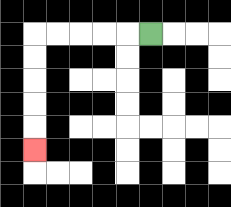{'start': '[6, 1]', 'end': '[1, 6]', 'path_directions': 'L,L,L,L,L,D,D,D,D,D', 'path_coordinates': '[[6, 1], [5, 1], [4, 1], [3, 1], [2, 1], [1, 1], [1, 2], [1, 3], [1, 4], [1, 5], [1, 6]]'}